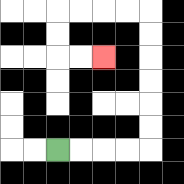{'start': '[2, 6]', 'end': '[4, 2]', 'path_directions': 'R,R,R,R,U,U,U,U,U,U,L,L,L,L,D,D,R,R', 'path_coordinates': '[[2, 6], [3, 6], [4, 6], [5, 6], [6, 6], [6, 5], [6, 4], [6, 3], [6, 2], [6, 1], [6, 0], [5, 0], [4, 0], [3, 0], [2, 0], [2, 1], [2, 2], [3, 2], [4, 2]]'}